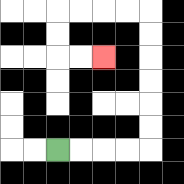{'start': '[2, 6]', 'end': '[4, 2]', 'path_directions': 'R,R,R,R,U,U,U,U,U,U,L,L,L,L,D,D,R,R', 'path_coordinates': '[[2, 6], [3, 6], [4, 6], [5, 6], [6, 6], [6, 5], [6, 4], [6, 3], [6, 2], [6, 1], [6, 0], [5, 0], [4, 0], [3, 0], [2, 0], [2, 1], [2, 2], [3, 2], [4, 2]]'}